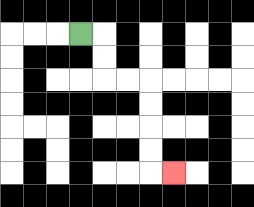{'start': '[3, 1]', 'end': '[7, 7]', 'path_directions': 'R,D,D,R,R,D,D,D,D,R', 'path_coordinates': '[[3, 1], [4, 1], [4, 2], [4, 3], [5, 3], [6, 3], [6, 4], [6, 5], [6, 6], [6, 7], [7, 7]]'}